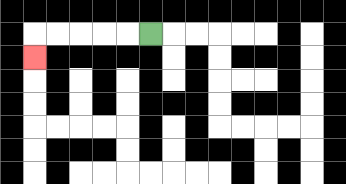{'start': '[6, 1]', 'end': '[1, 2]', 'path_directions': 'L,L,L,L,L,D', 'path_coordinates': '[[6, 1], [5, 1], [4, 1], [3, 1], [2, 1], [1, 1], [1, 2]]'}